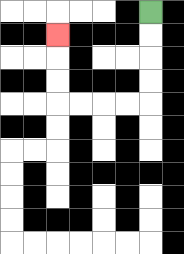{'start': '[6, 0]', 'end': '[2, 1]', 'path_directions': 'D,D,D,D,L,L,L,L,U,U,U', 'path_coordinates': '[[6, 0], [6, 1], [6, 2], [6, 3], [6, 4], [5, 4], [4, 4], [3, 4], [2, 4], [2, 3], [2, 2], [2, 1]]'}